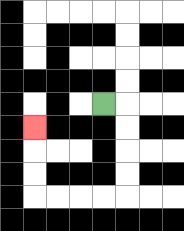{'start': '[4, 4]', 'end': '[1, 5]', 'path_directions': 'R,D,D,D,D,L,L,L,L,U,U,U', 'path_coordinates': '[[4, 4], [5, 4], [5, 5], [5, 6], [5, 7], [5, 8], [4, 8], [3, 8], [2, 8], [1, 8], [1, 7], [1, 6], [1, 5]]'}